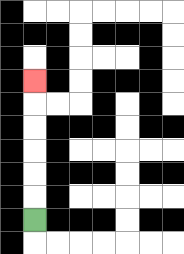{'start': '[1, 9]', 'end': '[1, 3]', 'path_directions': 'U,U,U,U,U,U', 'path_coordinates': '[[1, 9], [1, 8], [1, 7], [1, 6], [1, 5], [1, 4], [1, 3]]'}